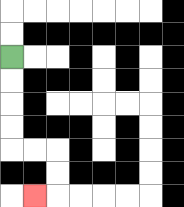{'start': '[0, 2]', 'end': '[1, 8]', 'path_directions': 'D,D,D,D,R,R,D,D,L', 'path_coordinates': '[[0, 2], [0, 3], [0, 4], [0, 5], [0, 6], [1, 6], [2, 6], [2, 7], [2, 8], [1, 8]]'}